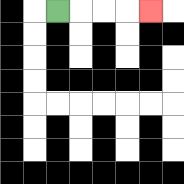{'start': '[2, 0]', 'end': '[6, 0]', 'path_directions': 'R,R,R,R', 'path_coordinates': '[[2, 0], [3, 0], [4, 0], [5, 0], [6, 0]]'}